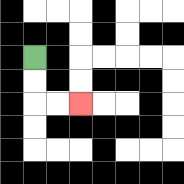{'start': '[1, 2]', 'end': '[3, 4]', 'path_directions': 'D,D,R,R', 'path_coordinates': '[[1, 2], [1, 3], [1, 4], [2, 4], [3, 4]]'}